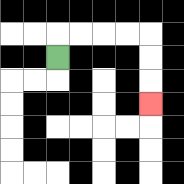{'start': '[2, 2]', 'end': '[6, 4]', 'path_directions': 'U,R,R,R,R,D,D,D', 'path_coordinates': '[[2, 2], [2, 1], [3, 1], [4, 1], [5, 1], [6, 1], [6, 2], [6, 3], [6, 4]]'}